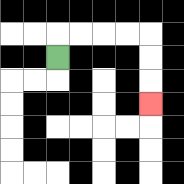{'start': '[2, 2]', 'end': '[6, 4]', 'path_directions': 'U,R,R,R,R,D,D,D', 'path_coordinates': '[[2, 2], [2, 1], [3, 1], [4, 1], [5, 1], [6, 1], [6, 2], [6, 3], [6, 4]]'}